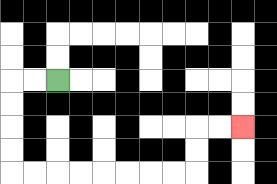{'start': '[2, 3]', 'end': '[10, 5]', 'path_directions': 'L,L,D,D,D,D,R,R,R,R,R,R,R,R,U,U,R,R', 'path_coordinates': '[[2, 3], [1, 3], [0, 3], [0, 4], [0, 5], [0, 6], [0, 7], [1, 7], [2, 7], [3, 7], [4, 7], [5, 7], [6, 7], [7, 7], [8, 7], [8, 6], [8, 5], [9, 5], [10, 5]]'}